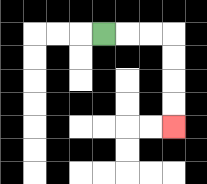{'start': '[4, 1]', 'end': '[7, 5]', 'path_directions': 'R,R,R,D,D,D,D', 'path_coordinates': '[[4, 1], [5, 1], [6, 1], [7, 1], [7, 2], [7, 3], [7, 4], [7, 5]]'}